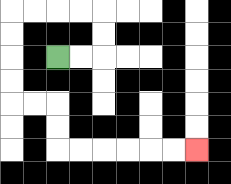{'start': '[2, 2]', 'end': '[8, 6]', 'path_directions': 'R,R,U,U,L,L,L,L,D,D,D,D,R,R,D,D,R,R,R,R,R,R', 'path_coordinates': '[[2, 2], [3, 2], [4, 2], [4, 1], [4, 0], [3, 0], [2, 0], [1, 0], [0, 0], [0, 1], [0, 2], [0, 3], [0, 4], [1, 4], [2, 4], [2, 5], [2, 6], [3, 6], [4, 6], [5, 6], [6, 6], [7, 6], [8, 6]]'}